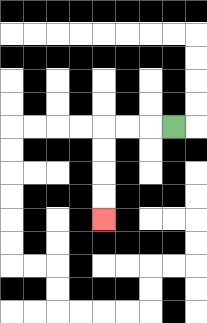{'start': '[7, 5]', 'end': '[4, 9]', 'path_directions': 'L,L,L,D,D,D,D', 'path_coordinates': '[[7, 5], [6, 5], [5, 5], [4, 5], [4, 6], [4, 7], [4, 8], [4, 9]]'}